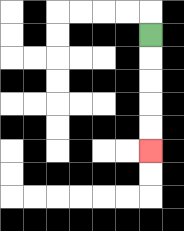{'start': '[6, 1]', 'end': '[6, 6]', 'path_directions': 'D,D,D,D,D', 'path_coordinates': '[[6, 1], [6, 2], [6, 3], [6, 4], [6, 5], [6, 6]]'}